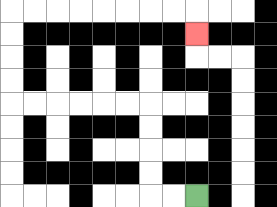{'start': '[8, 8]', 'end': '[8, 1]', 'path_directions': 'L,L,U,U,U,U,L,L,L,L,L,L,U,U,U,U,R,R,R,R,R,R,R,R,D', 'path_coordinates': '[[8, 8], [7, 8], [6, 8], [6, 7], [6, 6], [6, 5], [6, 4], [5, 4], [4, 4], [3, 4], [2, 4], [1, 4], [0, 4], [0, 3], [0, 2], [0, 1], [0, 0], [1, 0], [2, 0], [3, 0], [4, 0], [5, 0], [6, 0], [7, 0], [8, 0], [8, 1]]'}